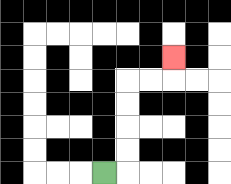{'start': '[4, 7]', 'end': '[7, 2]', 'path_directions': 'R,U,U,U,U,R,R,U', 'path_coordinates': '[[4, 7], [5, 7], [5, 6], [5, 5], [5, 4], [5, 3], [6, 3], [7, 3], [7, 2]]'}